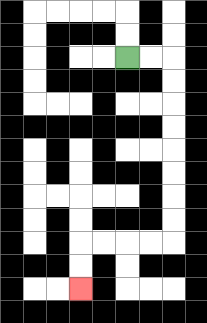{'start': '[5, 2]', 'end': '[3, 12]', 'path_directions': 'R,R,D,D,D,D,D,D,D,D,L,L,L,L,D,D', 'path_coordinates': '[[5, 2], [6, 2], [7, 2], [7, 3], [7, 4], [7, 5], [7, 6], [7, 7], [7, 8], [7, 9], [7, 10], [6, 10], [5, 10], [4, 10], [3, 10], [3, 11], [3, 12]]'}